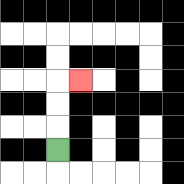{'start': '[2, 6]', 'end': '[3, 3]', 'path_directions': 'U,U,U,R', 'path_coordinates': '[[2, 6], [2, 5], [2, 4], [2, 3], [3, 3]]'}